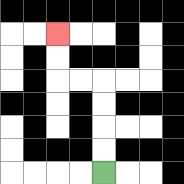{'start': '[4, 7]', 'end': '[2, 1]', 'path_directions': 'U,U,U,U,L,L,U,U', 'path_coordinates': '[[4, 7], [4, 6], [4, 5], [4, 4], [4, 3], [3, 3], [2, 3], [2, 2], [2, 1]]'}